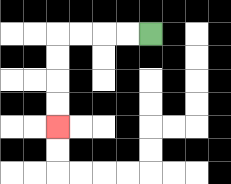{'start': '[6, 1]', 'end': '[2, 5]', 'path_directions': 'L,L,L,L,D,D,D,D', 'path_coordinates': '[[6, 1], [5, 1], [4, 1], [3, 1], [2, 1], [2, 2], [2, 3], [2, 4], [2, 5]]'}